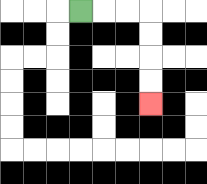{'start': '[3, 0]', 'end': '[6, 4]', 'path_directions': 'R,R,R,D,D,D,D', 'path_coordinates': '[[3, 0], [4, 0], [5, 0], [6, 0], [6, 1], [6, 2], [6, 3], [6, 4]]'}